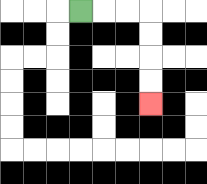{'start': '[3, 0]', 'end': '[6, 4]', 'path_directions': 'R,R,R,D,D,D,D', 'path_coordinates': '[[3, 0], [4, 0], [5, 0], [6, 0], [6, 1], [6, 2], [6, 3], [6, 4]]'}